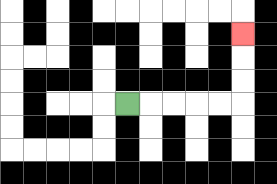{'start': '[5, 4]', 'end': '[10, 1]', 'path_directions': 'R,R,R,R,R,U,U,U', 'path_coordinates': '[[5, 4], [6, 4], [7, 4], [8, 4], [9, 4], [10, 4], [10, 3], [10, 2], [10, 1]]'}